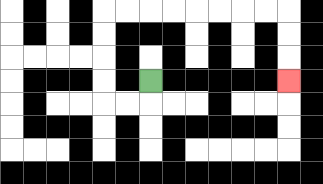{'start': '[6, 3]', 'end': '[12, 3]', 'path_directions': 'D,L,L,U,U,U,U,R,R,R,R,R,R,R,R,D,D,D', 'path_coordinates': '[[6, 3], [6, 4], [5, 4], [4, 4], [4, 3], [4, 2], [4, 1], [4, 0], [5, 0], [6, 0], [7, 0], [8, 0], [9, 0], [10, 0], [11, 0], [12, 0], [12, 1], [12, 2], [12, 3]]'}